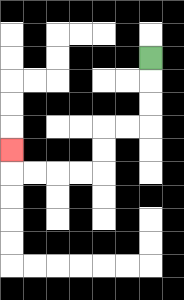{'start': '[6, 2]', 'end': '[0, 6]', 'path_directions': 'D,D,D,L,L,D,D,L,L,L,L,U', 'path_coordinates': '[[6, 2], [6, 3], [6, 4], [6, 5], [5, 5], [4, 5], [4, 6], [4, 7], [3, 7], [2, 7], [1, 7], [0, 7], [0, 6]]'}